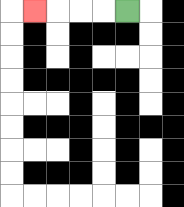{'start': '[5, 0]', 'end': '[1, 0]', 'path_directions': 'L,L,L,L', 'path_coordinates': '[[5, 0], [4, 0], [3, 0], [2, 0], [1, 0]]'}